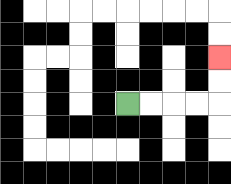{'start': '[5, 4]', 'end': '[9, 2]', 'path_directions': 'R,R,R,R,U,U', 'path_coordinates': '[[5, 4], [6, 4], [7, 4], [8, 4], [9, 4], [9, 3], [9, 2]]'}